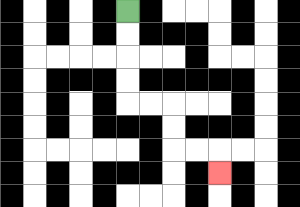{'start': '[5, 0]', 'end': '[9, 7]', 'path_directions': 'D,D,D,D,R,R,D,D,R,R,D', 'path_coordinates': '[[5, 0], [5, 1], [5, 2], [5, 3], [5, 4], [6, 4], [7, 4], [7, 5], [7, 6], [8, 6], [9, 6], [9, 7]]'}